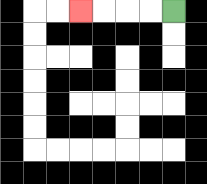{'start': '[7, 0]', 'end': '[3, 0]', 'path_directions': 'L,L,L,L', 'path_coordinates': '[[7, 0], [6, 0], [5, 0], [4, 0], [3, 0]]'}